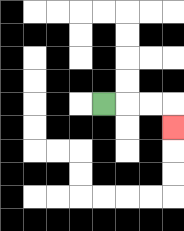{'start': '[4, 4]', 'end': '[7, 5]', 'path_directions': 'R,R,R,D', 'path_coordinates': '[[4, 4], [5, 4], [6, 4], [7, 4], [7, 5]]'}